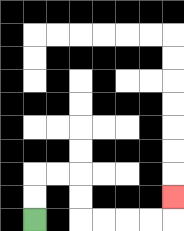{'start': '[1, 9]', 'end': '[7, 8]', 'path_directions': 'U,U,R,R,D,D,R,R,R,R,U', 'path_coordinates': '[[1, 9], [1, 8], [1, 7], [2, 7], [3, 7], [3, 8], [3, 9], [4, 9], [5, 9], [6, 9], [7, 9], [7, 8]]'}